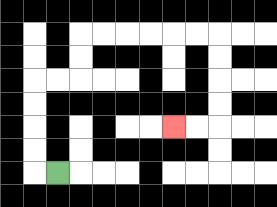{'start': '[2, 7]', 'end': '[7, 5]', 'path_directions': 'L,U,U,U,U,R,R,U,U,R,R,R,R,R,R,D,D,D,D,L,L', 'path_coordinates': '[[2, 7], [1, 7], [1, 6], [1, 5], [1, 4], [1, 3], [2, 3], [3, 3], [3, 2], [3, 1], [4, 1], [5, 1], [6, 1], [7, 1], [8, 1], [9, 1], [9, 2], [9, 3], [9, 4], [9, 5], [8, 5], [7, 5]]'}